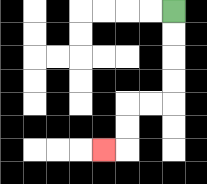{'start': '[7, 0]', 'end': '[4, 6]', 'path_directions': 'D,D,D,D,L,L,D,D,L', 'path_coordinates': '[[7, 0], [7, 1], [7, 2], [7, 3], [7, 4], [6, 4], [5, 4], [5, 5], [5, 6], [4, 6]]'}